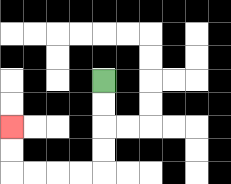{'start': '[4, 3]', 'end': '[0, 5]', 'path_directions': 'D,D,D,D,L,L,L,L,U,U', 'path_coordinates': '[[4, 3], [4, 4], [4, 5], [4, 6], [4, 7], [3, 7], [2, 7], [1, 7], [0, 7], [0, 6], [0, 5]]'}